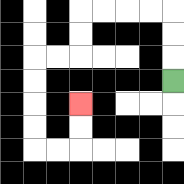{'start': '[7, 3]', 'end': '[3, 4]', 'path_directions': 'U,U,U,L,L,L,L,D,D,L,L,D,D,D,D,R,R,U,U', 'path_coordinates': '[[7, 3], [7, 2], [7, 1], [7, 0], [6, 0], [5, 0], [4, 0], [3, 0], [3, 1], [3, 2], [2, 2], [1, 2], [1, 3], [1, 4], [1, 5], [1, 6], [2, 6], [3, 6], [3, 5], [3, 4]]'}